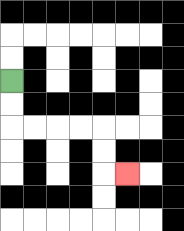{'start': '[0, 3]', 'end': '[5, 7]', 'path_directions': 'D,D,R,R,R,R,D,D,R', 'path_coordinates': '[[0, 3], [0, 4], [0, 5], [1, 5], [2, 5], [3, 5], [4, 5], [4, 6], [4, 7], [5, 7]]'}